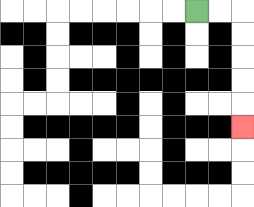{'start': '[8, 0]', 'end': '[10, 5]', 'path_directions': 'R,R,D,D,D,D,D', 'path_coordinates': '[[8, 0], [9, 0], [10, 0], [10, 1], [10, 2], [10, 3], [10, 4], [10, 5]]'}